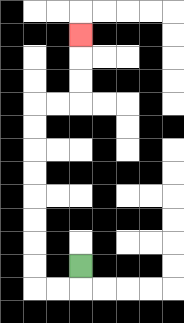{'start': '[3, 11]', 'end': '[3, 1]', 'path_directions': 'D,L,L,U,U,U,U,U,U,U,U,R,R,U,U,U', 'path_coordinates': '[[3, 11], [3, 12], [2, 12], [1, 12], [1, 11], [1, 10], [1, 9], [1, 8], [1, 7], [1, 6], [1, 5], [1, 4], [2, 4], [3, 4], [3, 3], [3, 2], [3, 1]]'}